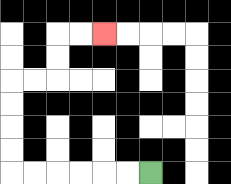{'start': '[6, 7]', 'end': '[4, 1]', 'path_directions': 'L,L,L,L,L,L,U,U,U,U,R,R,U,U,R,R', 'path_coordinates': '[[6, 7], [5, 7], [4, 7], [3, 7], [2, 7], [1, 7], [0, 7], [0, 6], [0, 5], [0, 4], [0, 3], [1, 3], [2, 3], [2, 2], [2, 1], [3, 1], [4, 1]]'}